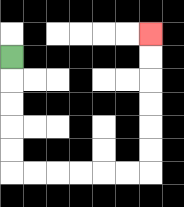{'start': '[0, 2]', 'end': '[6, 1]', 'path_directions': 'D,D,D,D,D,R,R,R,R,R,R,U,U,U,U,U,U', 'path_coordinates': '[[0, 2], [0, 3], [0, 4], [0, 5], [0, 6], [0, 7], [1, 7], [2, 7], [3, 7], [4, 7], [5, 7], [6, 7], [6, 6], [6, 5], [6, 4], [6, 3], [6, 2], [6, 1]]'}